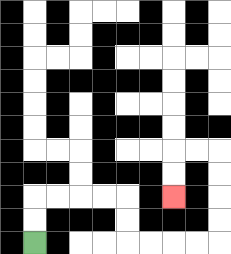{'start': '[1, 10]', 'end': '[7, 8]', 'path_directions': 'U,U,R,R,R,R,D,D,R,R,R,R,U,U,U,U,L,L,D,D', 'path_coordinates': '[[1, 10], [1, 9], [1, 8], [2, 8], [3, 8], [4, 8], [5, 8], [5, 9], [5, 10], [6, 10], [7, 10], [8, 10], [9, 10], [9, 9], [9, 8], [9, 7], [9, 6], [8, 6], [7, 6], [7, 7], [7, 8]]'}